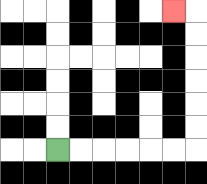{'start': '[2, 6]', 'end': '[7, 0]', 'path_directions': 'R,R,R,R,R,R,U,U,U,U,U,U,L', 'path_coordinates': '[[2, 6], [3, 6], [4, 6], [5, 6], [6, 6], [7, 6], [8, 6], [8, 5], [8, 4], [8, 3], [8, 2], [8, 1], [8, 0], [7, 0]]'}